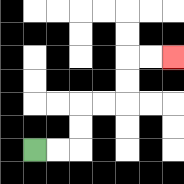{'start': '[1, 6]', 'end': '[7, 2]', 'path_directions': 'R,R,U,U,R,R,U,U,R,R', 'path_coordinates': '[[1, 6], [2, 6], [3, 6], [3, 5], [3, 4], [4, 4], [5, 4], [5, 3], [5, 2], [6, 2], [7, 2]]'}